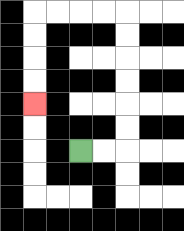{'start': '[3, 6]', 'end': '[1, 4]', 'path_directions': 'R,R,U,U,U,U,U,U,L,L,L,L,D,D,D,D', 'path_coordinates': '[[3, 6], [4, 6], [5, 6], [5, 5], [5, 4], [5, 3], [5, 2], [5, 1], [5, 0], [4, 0], [3, 0], [2, 0], [1, 0], [1, 1], [1, 2], [1, 3], [1, 4]]'}